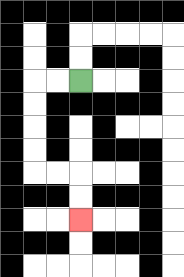{'start': '[3, 3]', 'end': '[3, 9]', 'path_directions': 'L,L,D,D,D,D,R,R,D,D', 'path_coordinates': '[[3, 3], [2, 3], [1, 3], [1, 4], [1, 5], [1, 6], [1, 7], [2, 7], [3, 7], [3, 8], [3, 9]]'}